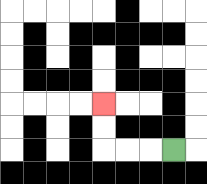{'start': '[7, 6]', 'end': '[4, 4]', 'path_directions': 'L,L,L,U,U', 'path_coordinates': '[[7, 6], [6, 6], [5, 6], [4, 6], [4, 5], [4, 4]]'}